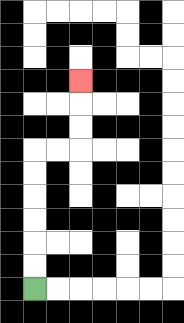{'start': '[1, 12]', 'end': '[3, 3]', 'path_directions': 'U,U,U,U,U,U,R,R,U,U,U', 'path_coordinates': '[[1, 12], [1, 11], [1, 10], [1, 9], [1, 8], [1, 7], [1, 6], [2, 6], [3, 6], [3, 5], [3, 4], [3, 3]]'}